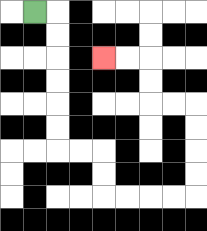{'start': '[1, 0]', 'end': '[4, 2]', 'path_directions': 'R,D,D,D,D,D,D,R,R,D,D,R,R,R,R,U,U,U,U,L,L,U,U,L,L', 'path_coordinates': '[[1, 0], [2, 0], [2, 1], [2, 2], [2, 3], [2, 4], [2, 5], [2, 6], [3, 6], [4, 6], [4, 7], [4, 8], [5, 8], [6, 8], [7, 8], [8, 8], [8, 7], [8, 6], [8, 5], [8, 4], [7, 4], [6, 4], [6, 3], [6, 2], [5, 2], [4, 2]]'}